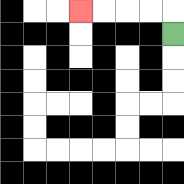{'start': '[7, 1]', 'end': '[3, 0]', 'path_directions': 'U,L,L,L,L', 'path_coordinates': '[[7, 1], [7, 0], [6, 0], [5, 0], [4, 0], [3, 0]]'}